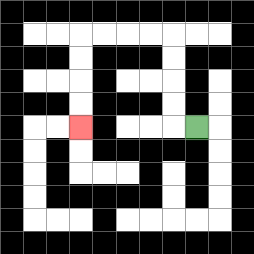{'start': '[8, 5]', 'end': '[3, 5]', 'path_directions': 'L,U,U,U,U,L,L,L,L,D,D,D,D', 'path_coordinates': '[[8, 5], [7, 5], [7, 4], [7, 3], [7, 2], [7, 1], [6, 1], [5, 1], [4, 1], [3, 1], [3, 2], [3, 3], [3, 4], [3, 5]]'}